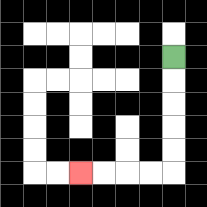{'start': '[7, 2]', 'end': '[3, 7]', 'path_directions': 'D,D,D,D,D,L,L,L,L', 'path_coordinates': '[[7, 2], [7, 3], [7, 4], [7, 5], [7, 6], [7, 7], [6, 7], [5, 7], [4, 7], [3, 7]]'}